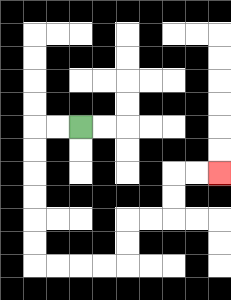{'start': '[3, 5]', 'end': '[9, 7]', 'path_directions': 'L,L,D,D,D,D,D,D,R,R,R,R,U,U,R,R,U,U,R,R', 'path_coordinates': '[[3, 5], [2, 5], [1, 5], [1, 6], [1, 7], [1, 8], [1, 9], [1, 10], [1, 11], [2, 11], [3, 11], [4, 11], [5, 11], [5, 10], [5, 9], [6, 9], [7, 9], [7, 8], [7, 7], [8, 7], [9, 7]]'}